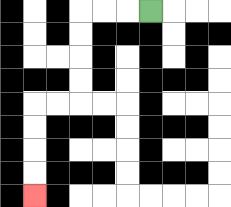{'start': '[6, 0]', 'end': '[1, 8]', 'path_directions': 'L,L,L,D,D,D,D,L,L,D,D,D,D', 'path_coordinates': '[[6, 0], [5, 0], [4, 0], [3, 0], [3, 1], [3, 2], [3, 3], [3, 4], [2, 4], [1, 4], [1, 5], [1, 6], [1, 7], [1, 8]]'}